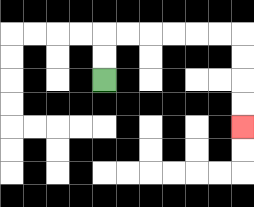{'start': '[4, 3]', 'end': '[10, 5]', 'path_directions': 'U,U,R,R,R,R,R,R,D,D,D,D', 'path_coordinates': '[[4, 3], [4, 2], [4, 1], [5, 1], [6, 1], [7, 1], [8, 1], [9, 1], [10, 1], [10, 2], [10, 3], [10, 4], [10, 5]]'}